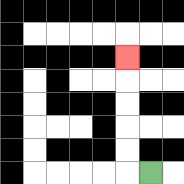{'start': '[6, 7]', 'end': '[5, 2]', 'path_directions': 'L,U,U,U,U,U', 'path_coordinates': '[[6, 7], [5, 7], [5, 6], [5, 5], [5, 4], [5, 3], [5, 2]]'}